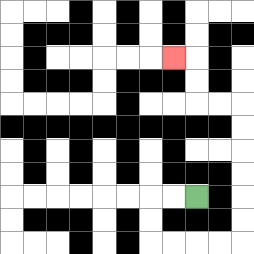{'start': '[8, 8]', 'end': '[7, 2]', 'path_directions': 'L,L,D,D,R,R,R,R,U,U,U,U,U,U,L,L,U,U,L', 'path_coordinates': '[[8, 8], [7, 8], [6, 8], [6, 9], [6, 10], [7, 10], [8, 10], [9, 10], [10, 10], [10, 9], [10, 8], [10, 7], [10, 6], [10, 5], [10, 4], [9, 4], [8, 4], [8, 3], [8, 2], [7, 2]]'}